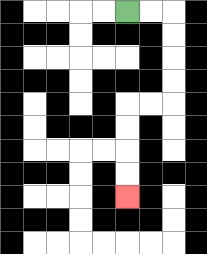{'start': '[5, 0]', 'end': '[5, 8]', 'path_directions': 'R,R,D,D,D,D,L,L,D,D,D,D', 'path_coordinates': '[[5, 0], [6, 0], [7, 0], [7, 1], [7, 2], [7, 3], [7, 4], [6, 4], [5, 4], [5, 5], [5, 6], [5, 7], [5, 8]]'}